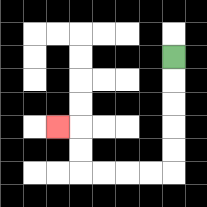{'start': '[7, 2]', 'end': '[2, 5]', 'path_directions': 'D,D,D,D,D,L,L,L,L,U,U,L', 'path_coordinates': '[[7, 2], [7, 3], [7, 4], [7, 5], [7, 6], [7, 7], [6, 7], [5, 7], [4, 7], [3, 7], [3, 6], [3, 5], [2, 5]]'}